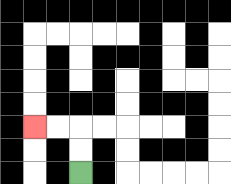{'start': '[3, 7]', 'end': '[1, 5]', 'path_directions': 'U,U,L,L', 'path_coordinates': '[[3, 7], [3, 6], [3, 5], [2, 5], [1, 5]]'}